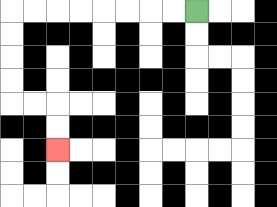{'start': '[8, 0]', 'end': '[2, 6]', 'path_directions': 'L,L,L,L,L,L,L,L,D,D,D,D,R,R,D,D', 'path_coordinates': '[[8, 0], [7, 0], [6, 0], [5, 0], [4, 0], [3, 0], [2, 0], [1, 0], [0, 0], [0, 1], [0, 2], [0, 3], [0, 4], [1, 4], [2, 4], [2, 5], [2, 6]]'}